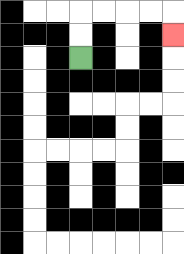{'start': '[3, 2]', 'end': '[7, 1]', 'path_directions': 'U,U,R,R,R,R,D', 'path_coordinates': '[[3, 2], [3, 1], [3, 0], [4, 0], [5, 0], [6, 0], [7, 0], [7, 1]]'}